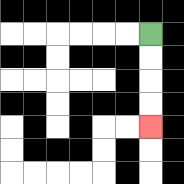{'start': '[6, 1]', 'end': '[6, 5]', 'path_directions': 'D,D,D,D', 'path_coordinates': '[[6, 1], [6, 2], [6, 3], [6, 4], [6, 5]]'}